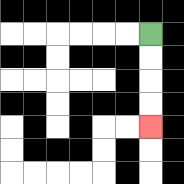{'start': '[6, 1]', 'end': '[6, 5]', 'path_directions': 'D,D,D,D', 'path_coordinates': '[[6, 1], [6, 2], [6, 3], [6, 4], [6, 5]]'}